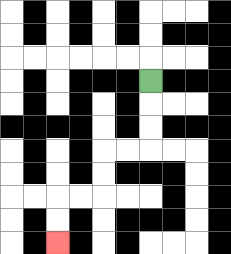{'start': '[6, 3]', 'end': '[2, 10]', 'path_directions': 'D,D,D,L,L,D,D,L,L,D,D', 'path_coordinates': '[[6, 3], [6, 4], [6, 5], [6, 6], [5, 6], [4, 6], [4, 7], [4, 8], [3, 8], [2, 8], [2, 9], [2, 10]]'}